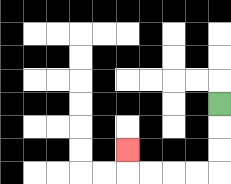{'start': '[9, 4]', 'end': '[5, 6]', 'path_directions': 'D,D,D,L,L,L,L,U', 'path_coordinates': '[[9, 4], [9, 5], [9, 6], [9, 7], [8, 7], [7, 7], [6, 7], [5, 7], [5, 6]]'}